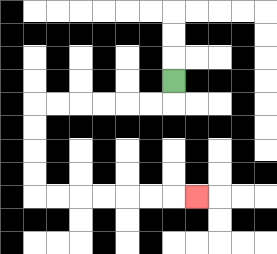{'start': '[7, 3]', 'end': '[8, 8]', 'path_directions': 'D,L,L,L,L,L,L,D,D,D,D,R,R,R,R,R,R,R', 'path_coordinates': '[[7, 3], [7, 4], [6, 4], [5, 4], [4, 4], [3, 4], [2, 4], [1, 4], [1, 5], [1, 6], [1, 7], [1, 8], [2, 8], [3, 8], [4, 8], [5, 8], [6, 8], [7, 8], [8, 8]]'}